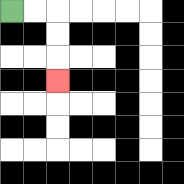{'start': '[0, 0]', 'end': '[2, 3]', 'path_directions': 'R,R,D,D,D', 'path_coordinates': '[[0, 0], [1, 0], [2, 0], [2, 1], [2, 2], [2, 3]]'}